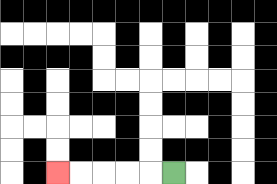{'start': '[7, 7]', 'end': '[2, 7]', 'path_directions': 'L,L,L,L,L', 'path_coordinates': '[[7, 7], [6, 7], [5, 7], [4, 7], [3, 7], [2, 7]]'}